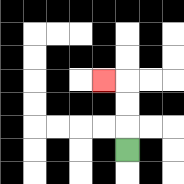{'start': '[5, 6]', 'end': '[4, 3]', 'path_directions': 'U,U,U,L', 'path_coordinates': '[[5, 6], [5, 5], [5, 4], [5, 3], [4, 3]]'}